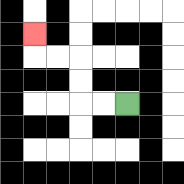{'start': '[5, 4]', 'end': '[1, 1]', 'path_directions': 'L,L,U,U,L,L,U', 'path_coordinates': '[[5, 4], [4, 4], [3, 4], [3, 3], [3, 2], [2, 2], [1, 2], [1, 1]]'}